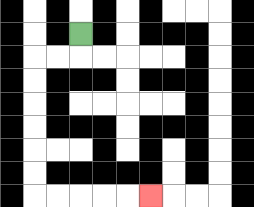{'start': '[3, 1]', 'end': '[6, 8]', 'path_directions': 'D,L,L,D,D,D,D,D,D,R,R,R,R,R', 'path_coordinates': '[[3, 1], [3, 2], [2, 2], [1, 2], [1, 3], [1, 4], [1, 5], [1, 6], [1, 7], [1, 8], [2, 8], [3, 8], [4, 8], [5, 8], [6, 8]]'}